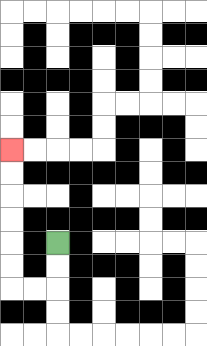{'start': '[2, 10]', 'end': '[0, 6]', 'path_directions': 'D,D,L,L,U,U,U,U,U,U', 'path_coordinates': '[[2, 10], [2, 11], [2, 12], [1, 12], [0, 12], [0, 11], [0, 10], [0, 9], [0, 8], [0, 7], [0, 6]]'}